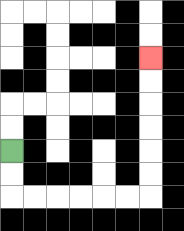{'start': '[0, 6]', 'end': '[6, 2]', 'path_directions': 'D,D,R,R,R,R,R,R,U,U,U,U,U,U', 'path_coordinates': '[[0, 6], [0, 7], [0, 8], [1, 8], [2, 8], [3, 8], [4, 8], [5, 8], [6, 8], [6, 7], [6, 6], [6, 5], [6, 4], [6, 3], [6, 2]]'}